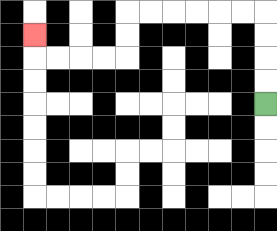{'start': '[11, 4]', 'end': '[1, 1]', 'path_directions': 'U,U,U,U,L,L,L,L,L,L,D,D,L,L,L,L,U', 'path_coordinates': '[[11, 4], [11, 3], [11, 2], [11, 1], [11, 0], [10, 0], [9, 0], [8, 0], [7, 0], [6, 0], [5, 0], [5, 1], [5, 2], [4, 2], [3, 2], [2, 2], [1, 2], [1, 1]]'}